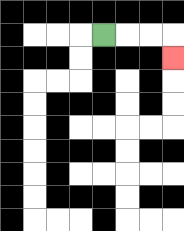{'start': '[4, 1]', 'end': '[7, 2]', 'path_directions': 'R,R,R,D', 'path_coordinates': '[[4, 1], [5, 1], [6, 1], [7, 1], [7, 2]]'}